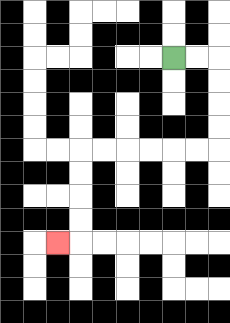{'start': '[7, 2]', 'end': '[2, 10]', 'path_directions': 'R,R,D,D,D,D,L,L,L,L,L,L,D,D,D,D,L', 'path_coordinates': '[[7, 2], [8, 2], [9, 2], [9, 3], [9, 4], [9, 5], [9, 6], [8, 6], [7, 6], [6, 6], [5, 6], [4, 6], [3, 6], [3, 7], [3, 8], [3, 9], [3, 10], [2, 10]]'}